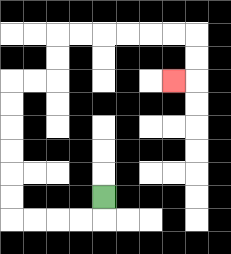{'start': '[4, 8]', 'end': '[7, 3]', 'path_directions': 'D,L,L,L,L,U,U,U,U,U,U,R,R,U,U,R,R,R,R,R,R,D,D,L', 'path_coordinates': '[[4, 8], [4, 9], [3, 9], [2, 9], [1, 9], [0, 9], [0, 8], [0, 7], [0, 6], [0, 5], [0, 4], [0, 3], [1, 3], [2, 3], [2, 2], [2, 1], [3, 1], [4, 1], [5, 1], [6, 1], [7, 1], [8, 1], [8, 2], [8, 3], [7, 3]]'}